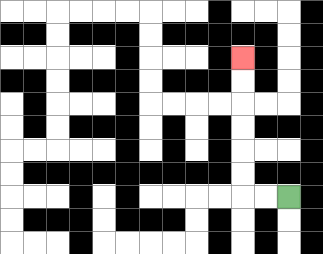{'start': '[12, 8]', 'end': '[10, 2]', 'path_directions': 'L,L,U,U,U,U,U,U', 'path_coordinates': '[[12, 8], [11, 8], [10, 8], [10, 7], [10, 6], [10, 5], [10, 4], [10, 3], [10, 2]]'}